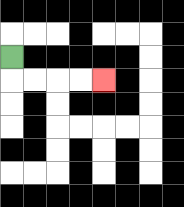{'start': '[0, 2]', 'end': '[4, 3]', 'path_directions': 'D,R,R,R,R', 'path_coordinates': '[[0, 2], [0, 3], [1, 3], [2, 3], [3, 3], [4, 3]]'}